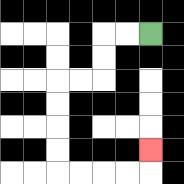{'start': '[6, 1]', 'end': '[6, 6]', 'path_directions': 'L,L,D,D,L,L,D,D,D,D,R,R,R,R,U', 'path_coordinates': '[[6, 1], [5, 1], [4, 1], [4, 2], [4, 3], [3, 3], [2, 3], [2, 4], [2, 5], [2, 6], [2, 7], [3, 7], [4, 7], [5, 7], [6, 7], [6, 6]]'}